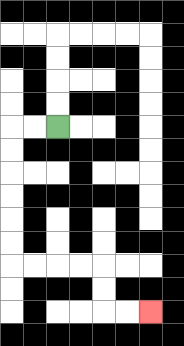{'start': '[2, 5]', 'end': '[6, 13]', 'path_directions': 'L,L,D,D,D,D,D,D,R,R,R,R,D,D,R,R', 'path_coordinates': '[[2, 5], [1, 5], [0, 5], [0, 6], [0, 7], [0, 8], [0, 9], [0, 10], [0, 11], [1, 11], [2, 11], [3, 11], [4, 11], [4, 12], [4, 13], [5, 13], [6, 13]]'}